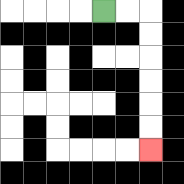{'start': '[4, 0]', 'end': '[6, 6]', 'path_directions': 'R,R,D,D,D,D,D,D', 'path_coordinates': '[[4, 0], [5, 0], [6, 0], [6, 1], [6, 2], [6, 3], [6, 4], [6, 5], [6, 6]]'}